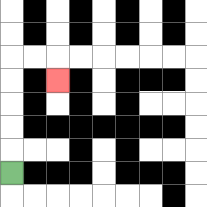{'start': '[0, 7]', 'end': '[2, 3]', 'path_directions': 'U,U,U,U,U,R,R,D', 'path_coordinates': '[[0, 7], [0, 6], [0, 5], [0, 4], [0, 3], [0, 2], [1, 2], [2, 2], [2, 3]]'}